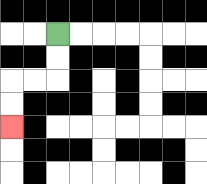{'start': '[2, 1]', 'end': '[0, 5]', 'path_directions': 'D,D,L,L,D,D', 'path_coordinates': '[[2, 1], [2, 2], [2, 3], [1, 3], [0, 3], [0, 4], [0, 5]]'}